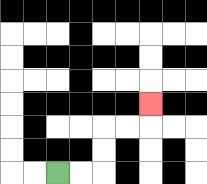{'start': '[2, 7]', 'end': '[6, 4]', 'path_directions': 'R,R,U,U,R,R,U', 'path_coordinates': '[[2, 7], [3, 7], [4, 7], [4, 6], [4, 5], [5, 5], [6, 5], [6, 4]]'}